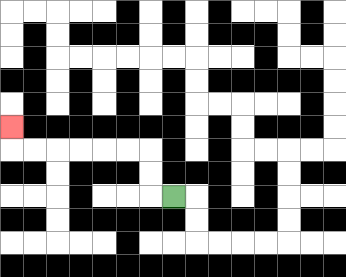{'start': '[7, 8]', 'end': '[0, 5]', 'path_directions': 'L,U,U,L,L,L,L,L,L,U', 'path_coordinates': '[[7, 8], [6, 8], [6, 7], [6, 6], [5, 6], [4, 6], [3, 6], [2, 6], [1, 6], [0, 6], [0, 5]]'}